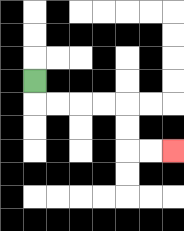{'start': '[1, 3]', 'end': '[7, 6]', 'path_directions': 'D,R,R,R,R,D,D,R,R', 'path_coordinates': '[[1, 3], [1, 4], [2, 4], [3, 4], [4, 4], [5, 4], [5, 5], [5, 6], [6, 6], [7, 6]]'}